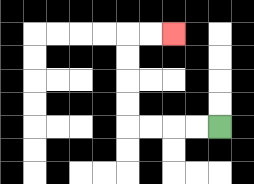{'start': '[9, 5]', 'end': '[7, 1]', 'path_directions': 'L,L,L,L,U,U,U,U,R,R', 'path_coordinates': '[[9, 5], [8, 5], [7, 5], [6, 5], [5, 5], [5, 4], [5, 3], [5, 2], [5, 1], [6, 1], [7, 1]]'}